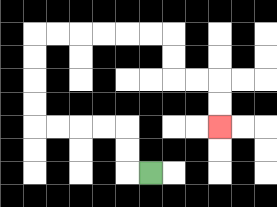{'start': '[6, 7]', 'end': '[9, 5]', 'path_directions': 'L,U,U,L,L,L,L,U,U,U,U,R,R,R,R,R,R,D,D,R,R,D,D', 'path_coordinates': '[[6, 7], [5, 7], [5, 6], [5, 5], [4, 5], [3, 5], [2, 5], [1, 5], [1, 4], [1, 3], [1, 2], [1, 1], [2, 1], [3, 1], [4, 1], [5, 1], [6, 1], [7, 1], [7, 2], [7, 3], [8, 3], [9, 3], [9, 4], [9, 5]]'}